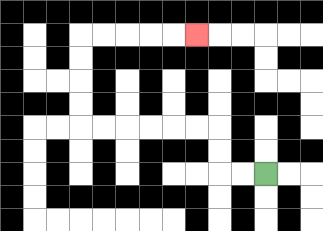{'start': '[11, 7]', 'end': '[8, 1]', 'path_directions': 'L,L,U,U,L,L,L,L,L,L,U,U,U,U,R,R,R,R,R', 'path_coordinates': '[[11, 7], [10, 7], [9, 7], [9, 6], [9, 5], [8, 5], [7, 5], [6, 5], [5, 5], [4, 5], [3, 5], [3, 4], [3, 3], [3, 2], [3, 1], [4, 1], [5, 1], [6, 1], [7, 1], [8, 1]]'}